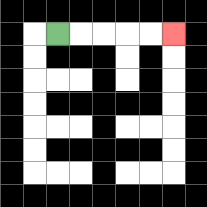{'start': '[2, 1]', 'end': '[7, 1]', 'path_directions': 'R,R,R,R,R', 'path_coordinates': '[[2, 1], [3, 1], [4, 1], [5, 1], [6, 1], [7, 1]]'}